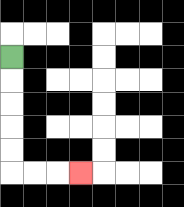{'start': '[0, 2]', 'end': '[3, 7]', 'path_directions': 'D,D,D,D,D,R,R,R', 'path_coordinates': '[[0, 2], [0, 3], [0, 4], [0, 5], [0, 6], [0, 7], [1, 7], [2, 7], [3, 7]]'}